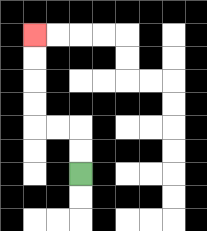{'start': '[3, 7]', 'end': '[1, 1]', 'path_directions': 'U,U,L,L,U,U,U,U', 'path_coordinates': '[[3, 7], [3, 6], [3, 5], [2, 5], [1, 5], [1, 4], [1, 3], [1, 2], [1, 1]]'}